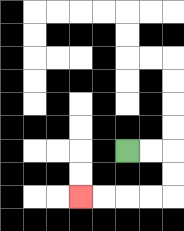{'start': '[5, 6]', 'end': '[3, 8]', 'path_directions': 'R,R,D,D,L,L,L,L', 'path_coordinates': '[[5, 6], [6, 6], [7, 6], [7, 7], [7, 8], [6, 8], [5, 8], [4, 8], [3, 8]]'}